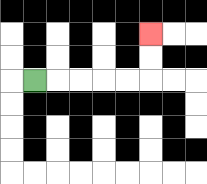{'start': '[1, 3]', 'end': '[6, 1]', 'path_directions': 'R,R,R,R,R,U,U', 'path_coordinates': '[[1, 3], [2, 3], [3, 3], [4, 3], [5, 3], [6, 3], [6, 2], [6, 1]]'}